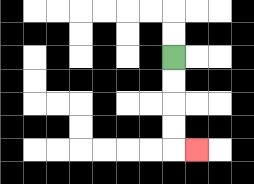{'start': '[7, 2]', 'end': '[8, 6]', 'path_directions': 'D,D,D,D,R', 'path_coordinates': '[[7, 2], [7, 3], [7, 4], [7, 5], [7, 6], [8, 6]]'}